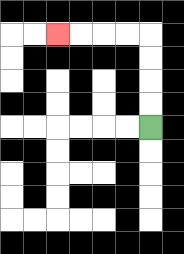{'start': '[6, 5]', 'end': '[2, 1]', 'path_directions': 'U,U,U,U,L,L,L,L', 'path_coordinates': '[[6, 5], [6, 4], [6, 3], [6, 2], [6, 1], [5, 1], [4, 1], [3, 1], [2, 1]]'}